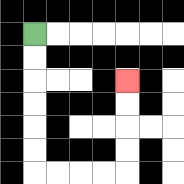{'start': '[1, 1]', 'end': '[5, 3]', 'path_directions': 'D,D,D,D,D,D,R,R,R,R,U,U,U,U', 'path_coordinates': '[[1, 1], [1, 2], [1, 3], [1, 4], [1, 5], [1, 6], [1, 7], [2, 7], [3, 7], [4, 7], [5, 7], [5, 6], [5, 5], [5, 4], [5, 3]]'}